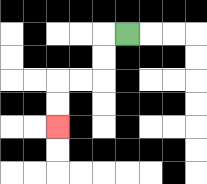{'start': '[5, 1]', 'end': '[2, 5]', 'path_directions': 'L,D,D,L,L,D,D', 'path_coordinates': '[[5, 1], [4, 1], [4, 2], [4, 3], [3, 3], [2, 3], [2, 4], [2, 5]]'}